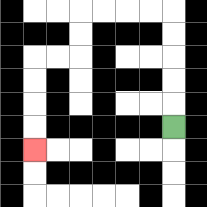{'start': '[7, 5]', 'end': '[1, 6]', 'path_directions': 'U,U,U,U,U,L,L,L,L,D,D,L,L,D,D,D,D', 'path_coordinates': '[[7, 5], [7, 4], [7, 3], [7, 2], [7, 1], [7, 0], [6, 0], [5, 0], [4, 0], [3, 0], [3, 1], [3, 2], [2, 2], [1, 2], [1, 3], [1, 4], [1, 5], [1, 6]]'}